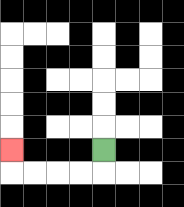{'start': '[4, 6]', 'end': '[0, 6]', 'path_directions': 'D,L,L,L,L,U', 'path_coordinates': '[[4, 6], [4, 7], [3, 7], [2, 7], [1, 7], [0, 7], [0, 6]]'}